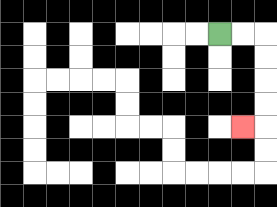{'start': '[9, 1]', 'end': '[10, 5]', 'path_directions': 'R,R,D,D,D,D,L', 'path_coordinates': '[[9, 1], [10, 1], [11, 1], [11, 2], [11, 3], [11, 4], [11, 5], [10, 5]]'}